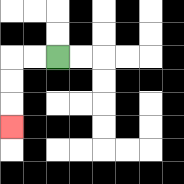{'start': '[2, 2]', 'end': '[0, 5]', 'path_directions': 'L,L,D,D,D', 'path_coordinates': '[[2, 2], [1, 2], [0, 2], [0, 3], [0, 4], [0, 5]]'}